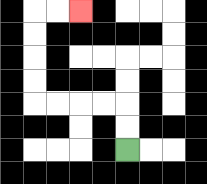{'start': '[5, 6]', 'end': '[3, 0]', 'path_directions': 'U,U,L,L,L,L,U,U,U,U,R,R', 'path_coordinates': '[[5, 6], [5, 5], [5, 4], [4, 4], [3, 4], [2, 4], [1, 4], [1, 3], [1, 2], [1, 1], [1, 0], [2, 0], [3, 0]]'}